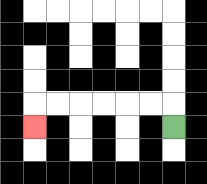{'start': '[7, 5]', 'end': '[1, 5]', 'path_directions': 'U,L,L,L,L,L,L,D', 'path_coordinates': '[[7, 5], [7, 4], [6, 4], [5, 4], [4, 4], [3, 4], [2, 4], [1, 4], [1, 5]]'}